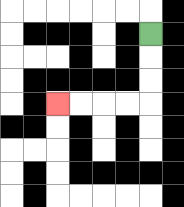{'start': '[6, 1]', 'end': '[2, 4]', 'path_directions': 'D,D,D,L,L,L,L', 'path_coordinates': '[[6, 1], [6, 2], [6, 3], [6, 4], [5, 4], [4, 4], [3, 4], [2, 4]]'}